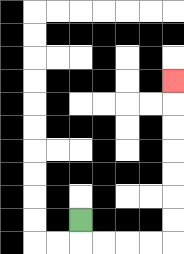{'start': '[3, 9]', 'end': '[7, 3]', 'path_directions': 'D,R,R,R,R,U,U,U,U,U,U,U', 'path_coordinates': '[[3, 9], [3, 10], [4, 10], [5, 10], [6, 10], [7, 10], [7, 9], [7, 8], [7, 7], [7, 6], [7, 5], [7, 4], [7, 3]]'}